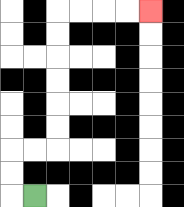{'start': '[1, 8]', 'end': '[6, 0]', 'path_directions': 'L,U,U,R,R,U,U,U,U,U,U,R,R,R,R', 'path_coordinates': '[[1, 8], [0, 8], [0, 7], [0, 6], [1, 6], [2, 6], [2, 5], [2, 4], [2, 3], [2, 2], [2, 1], [2, 0], [3, 0], [4, 0], [5, 0], [6, 0]]'}